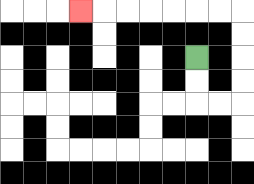{'start': '[8, 2]', 'end': '[3, 0]', 'path_directions': 'D,D,R,R,U,U,U,U,L,L,L,L,L,L,L', 'path_coordinates': '[[8, 2], [8, 3], [8, 4], [9, 4], [10, 4], [10, 3], [10, 2], [10, 1], [10, 0], [9, 0], [8, 0], [7, 0], [6, 0], [5, 0], [4, 0], [3, 0]]'}